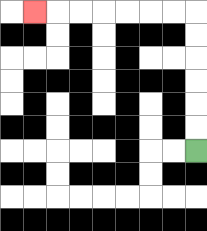{'start': '[8, 6]', 'end': '[1, 0]', 'path_directions': 'U,U,U,U,U,U,L,L,L,L,L,L,L', 'path_coordinates': '[[8, 6], [8, 5], [8, 4], [8, 3], [8, 2], [8, 1], [8, 0], [7, 0], [6, 0], [5, 0], [4, 0], [3, 0], [2, 0], [1, 0]]'}